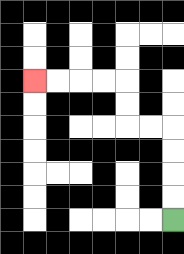{'start': '[7, 9]', 'end': '[1, 3]', 'path_directions': 'U,U,U,U,L,L,U,U,L,L,L,L', 'path_coordinates': '[[7, 9], [7, 8], [7, 7], [7, 6], [7, 5], [6, 5], [5, 5], [5, 4], [5, 3], [4, 3], [3, 3], [2, 3], [1, 3]]'}